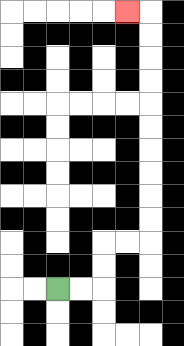{'start': '[2, 12]', 'end': '[5, 0]', 'path_directions': 'R,R,U,U,R,R,U,U,U,U,U,U,U,U,U,U,L', 'path_coordinates': '[[2, 12], [3, 12], [4, 12], [4, 11], [4, 10], [5, 10], [6, 10], [6, 9], [6, 8], [6, 7], [6, 6], [6, 5], [6, 4], [6, 3], [6, 2], [6, 1], [6, 0], [5, 0]]'}